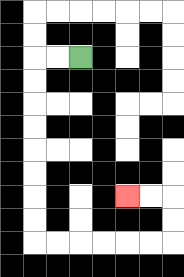{'start': '[3, 2]', 'end': '[5, 8]', 'path_directions': 'L,L,D,D,D,D,D,D,D,D,R,R,R,R,R,R,U,U,L,L', 'path_coordinates': '[[3, 2], [2, 2], [1, 2], [1, 3], [1, 4], [1, 5], [1, 6], [1, 7], [1, 8], [1, 9], [1, 10], [2, 10], [3, 10], [4, 10], [5, 10], [6, 10], [7, 10], [7, 9], [7, 8], [6, 8], [5, 8]]'}